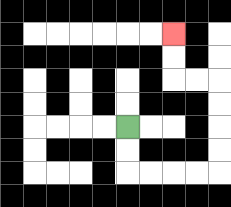{'start': '[5, 5]', 'end': '[7, 1]', 'path_directions': 'D,D,R,R,R,R,U,U,U,U,L,L,U,U', 'path_coordinates': '[[5, 5], [5, 6], [5, 7], [6, 7], [7, 7], [8, 7], [9, 7], [9, 6], [9, 5], [9, 4], [9, 3], [8, 3], [7, 3], [7, 2], [7, 1]]'}